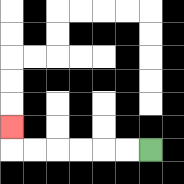{'start': '[6, 6]', 'end': '[0, 5]', 'path_directions': 'L,L,L,L,L,L,U', 'path_coordinates': '[[6, 6], [5, 6], [4, 6], [3, 6], [2, 6], [1, 6], [0, 6], [0, 5]]'}